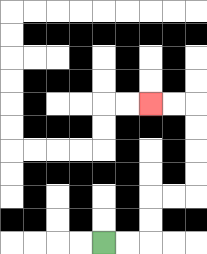{'start': '[4, 10]', 'end': '[6, 4]', 'path_directions': 'R,R,U,U,R,R,U,U,U,U,L,L', 'path_coordinates': '[[4, 10], [5, 10], [6, 10], [6, 9], [6, 8], [7, 8], [8, 8], [8, 7], [8, 6], [8, 5], [8, 4], [7, 4], [6, 4]]'}